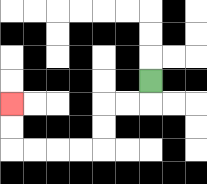{'start': '[6, 3]', 'end': '[0, 4]', 'path_directions': 'D,L,L,D,D,L,L,L,L,U,U', 'path_coordinates': '[[6, 3], [6, 4], [5, 4], [4, 4], [4, 5], [4, 6], [3, 6], [2, 6], [1, 6], [0, 6], [0, 5], [0, 4]]'}